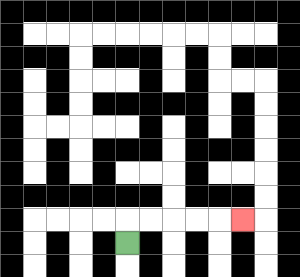{'start': '[5, 10]', 'end': '[10, 9]', 'path_directions': 'U,R,R,R,R,R', 'path_coordinates': '[[5, 10], [5, 9], [6, 9], [7, 9], [8, 9], [9, 9], [10, 9]]'}